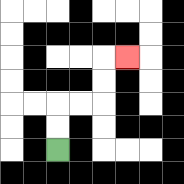{'start': '[2, 6]', 'end': '[5, 2]', 'path_directions': 'U,U,R,R,U,U,R', 'path_coordinates': '[[2, 6], [2, 5], [2, 4], [3, 4], [4, 4], [4, 3], [4, 2], [5, 2]]'}